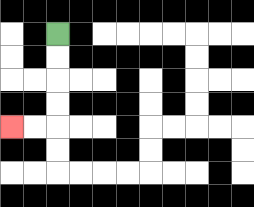{'start': '[2, 1]', 'end': '[0, 5]', 'path_directions': 'D,D,D,D,L,L', 'path_coordinates': '[[2, 1], [2, 2], [2, 3], [2, 4], [2, 5], [1, 5], [0, 5]]'}